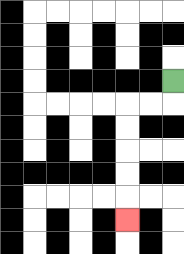{'start': '[7, 3]', 'end': '[5, 9]', 'path_directions': 'D,L,L,D,D,D,D,D', 'path_coordinates': '[[7, 3], [7, 4], [6, 4], [5, 4], [5, 5], [5, 6], [5, 7], [5, 8], [5, 9]]'}